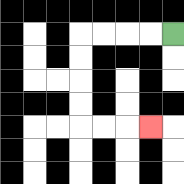{'start': '[7, 1]', 'end': '[6, 5]', 'path_directions': 'L,L,L,L,D,D,D,D,R,R,R', 'path_coordinates': '[[7, 1], [6, 1], [5, 1], [4, 1], [3, 1], [3, 2], [3, 3], [3, 4], [3, 5], [4, 5], [5, 5], [6, 5]]'}